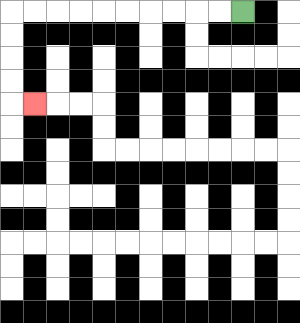{'start': '[10, 0]', 'end': '[1, 4]', 'path_directions': 'L,L,L,L,L,L,L,L,L,L,D,D,D,D,R', 'path_coordinates': '[[10, 0], [9, 0], [8, 0], [7, 0], [6, 0], [5, 0], [4, 0], [3, 0], [2, 0], [1, 0], [0, 0], [0, 1], [0, 2], [0, 3], [0, 4], [1, 4]]'}